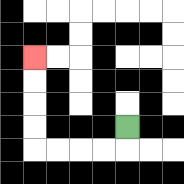{'start': '[5, 5]', 'end': '[1, 2]', 'path_directions': 'D,L,L,L,L,U,U,U,U', 'path_coordinates': '[[5, 5], [5, 6], [4, 6], [3, 6], [2, 6], [1, 6], [1, 5], [1, 4], [1, 3], [1, 2]]'}